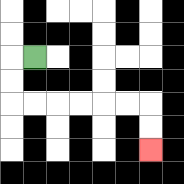{'start': '[1, 2]', 'end': '[6, 6]', 'path_directions': 'L,D,D,R,R,R,R,R,R,D,D', 'path_coordinates': '[[1, 2], [0, 2], [0, 3], [0, 4], [1, 4], [2, 4], [3, 4], [4, 4], [5, 4], [6, 4], [6, 5], [6, 6]]'}